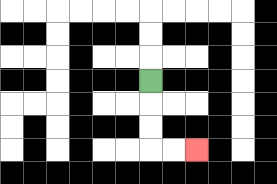{'start': '[6, 3]', 'end': '[8, 6]', 'path_directions': 'D,D,D,R,R', 'path_coordinates': '[[6, 3], [6, 4], [6, 5], [6, 6], [7, 6], [8, 6]]'}